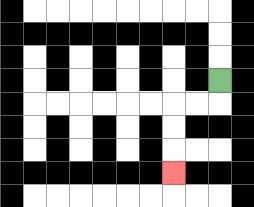{'start': '[9, 3]', 'end': '[7, 7]', 'path_directions': 'D,L,L,D,D,D', 'path_coordinates': '[[9, 3], [9, 4], [8, 4], [7, 4], [7, 5], [7, 6], [7, 7]]'}